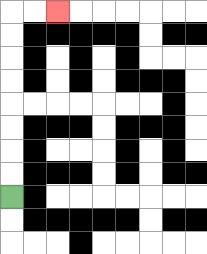{'start': '[0, 8]', 'end': '[2, 0]', 'path_directions': 'U,U,U,U,U,U,U,U,R,R', 'path_coordinates': '[[0, 8], [0, 7], [0, 6], [0, 5], [0, 4], [0, 3], [0, 2], [0, 1], [0, 0], [1, 0], [2, 0]]'}